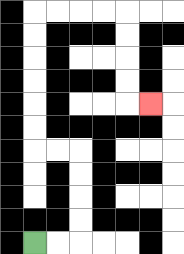{'start': '[1, 10]', 'end': '[6, 4]', 'path_directions': 'R,R,U,U,U,U,L,L,U,U,U,U,U,U,R,R,R,R,D,D,D,D,R', 'path_coordinates': '[[1, 10], [2, 10], [3, 10], [3, 9], [3, 8], [3, 7], [3, 6], [2, 6], [1, 6], [1, 5], [1, 4], [1, 3], [1, 2], [1, 1], [1, 0], [2, 0], [3, 0], [4, 0], [5, 0], [5, 1], [5, 2], [5, 3], [5, 4], [6, 4]]'}